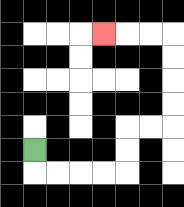{'start': '[1, 6]', 'end': '[4, 1]', 'path_directions': 'D,R,R,R,R,U,U,R,R,U,U,U,U,L,L,L', 'path_coordinates': '[[1, 6], [1, 7], [2, 7], [3, 7], [4, 7], [5, 7], [5, 6], [5, 5], [6, 5], [7, 5], [7, 4], [7, 3], [7, 2], [7, 1], [6, 1], [5, 1], [4, 1]]'}